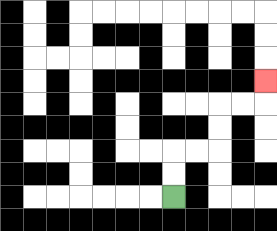{'start': '[7, 8]', 'end': '[11, 3]', 'path_directions': 'U,U,R,R,U,U,R,R,U', 'path_coordinates': '[[7, 8], [7, 7], [7, 6], [8, 6], [9, 6], [9, 5], [9, 4], [10, 4], [11, 4], [11, 3]]'}